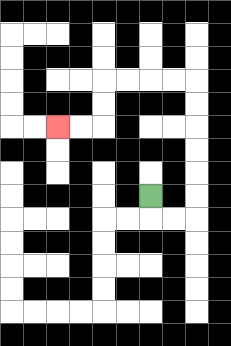{'start': '[6, 8]', 'end': '[2, 5]', 'path_directions': 'D,R,R,U,U,U,U,U,U,L,L,L,L,D,D,L,L', 'path_coordinates': '[[6, 8], [6, 9], [7, 9], [8, 9], [8, 8], [8, 7], [8, 6], [8, 5], [8, 4], [8, 3], [7, 3], [6, 3], [5, 3], [4, 3], [4, 4], [4, 5], [3, 5], [2, 5]]'}